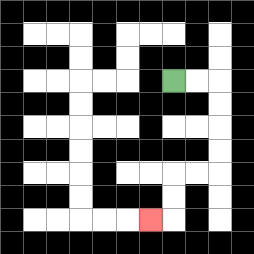{'start': '[7, 3]', 'end': '[6, 9]', 'path_directions': 'R,R,D,D,D,D,L,L,D,D,L', 'path_coordinates': '[[7, 3], [8, 3], [9, 3], [9, 4], [9, 5], [9, 6], [9, 7], [8, 7], [7, 7], [7, 8], [7, 9], [6, 9]]'}